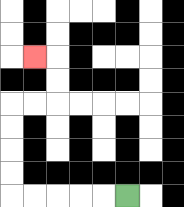{'start': '[5, 8]', 'end': '[1, 2]', 'path_directions': 'L,L,L,L,L,U,U,U,U,R,R,U,U,L', 'path_coordinates': '[[5, 8], [4, 8], [3, 8], [2, 8], [1, 8], [0, 8], [0, 7], [0, 6], [0, 5], [0, 4], [1, 4], [2, 4], [2, 3], [2, 2], [1, 2]]'}